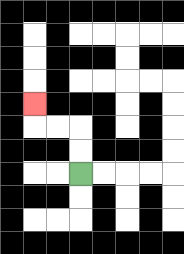{'start': '[3, 7]', 'end': '[1, 4]', 'path_directions': 'U,U,L,L,U', 'path_coordinates': '[[3, 7], [3, 6], [3, 5], [2, 5], [1, 5], [1, 4]]'}